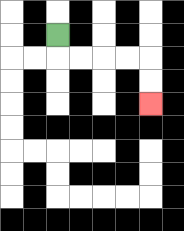{'start': '[2, 1]', 'end': '[6, 4]', 'path_directions': 'D,R,R,R,R,D,D', 'path_coordinates': '[[2, 1], [2, 2], [3, 2], [4, 2], [5, 2], [6, 2], [6, 3], [6, 4]]'}